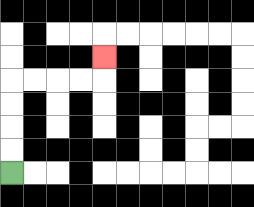{'start': '[0, 7]', 'end': '[4, 2]', 'path_directions': 'U,U,U,U,R,R,R,R,U', 'path_coordinates': '[[0, 7], [0, 6], [0, 5], [0, 4], [0, 3], [1, 3], [2, 3], [3, 3], [4, 3], [4, 2]]'}